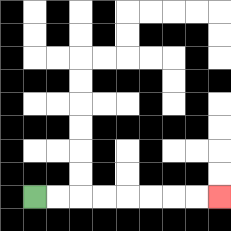{'start': '[1, 8]', 'end': '[9, 8]', 'path_directions': 'R,R,R,R,R,R,R,R', 'path_coordinates': '[[1, 8], [2, 8], [3, 8], [4, 8], [5, 8], [6, 8], [7, 8], [8, 8], [9, 8]]'}